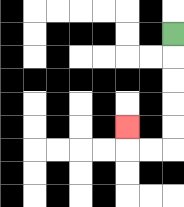{'start': '[7, 1]', 'end': '[5, 5]', 'path_directions': 'D,D,D,D,D,L,L,U', 'path_coordinates': '[[7, 1], [7, 2], [7, 3], [7, 4], [7, 5], [7, 6], [6, 6], [5, 6], [5, 5]]'}